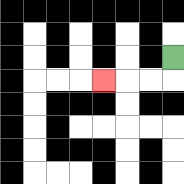{'start': '[7, 2]', 'end': '[4, 3]', 'path_directions': 'D,L,L,L', 'path_coordinates': '[[7, 2], [7, 3], [6, 3], [5, 3], [4, 3]]'}